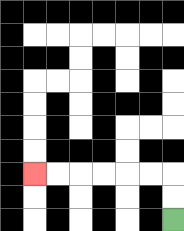{'start': '[7, 9]', 'end': '[1, 7]', 'path_directions': 'U,U,L,L,L,L,L,L', 'path_coordinates': '[[7, 9], [7, 8], [7, 7], [6, 7], [5, 7], [4, 7], [3, 7], [2, 7], [1, 7]]'}